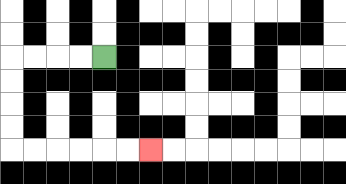{'start': '[4, 2]', 'end': '[6, 6]', 'path_directions': 'L,L,L,L,D,D,D,D,R,R,R,R,R,R', 'path_coordinates': '[[4, 2], [3, 2], [2, 2], [1, 2], [0, 2], [0, 3], [0, 4], [0, 5], [0, 6], [1, 6], [2, 6], [3, 6], [4, 6], [5, 6], [6, 6]]'}